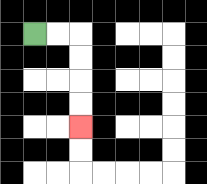{'start': '[1, 1]', 'end': '[3, 5]', 'path_directions': 'R,R,D,D,D,D', 'path_coordinates': '[[1, 1], [2, 1], [3, 1], [3, 2], [3, 3], [3, 4], [3, 5]]'}